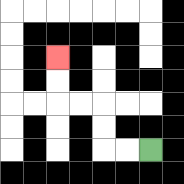{'start': '[6, 6]', 'end': '[2, 2]', 'path_directions': 'L,L,U,U,L,L,U,U', 'path_coordinates': '[[6, 6], [5, 6], [4, 6], [4, 5], [4, 4], [3, 4], [2, 4], [2, 3], [2, 2]]'}